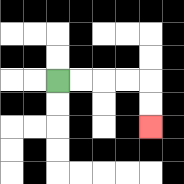{'start': '[2, 3]', 'end': '[6, 5]', 'path_directions': 'R,R,R,R,D,D', 'path_coordinates': '[[2, 3], [3, 3], [4, 3], [5, 3], [6, 3], [6, 4], [6, 5]]'}